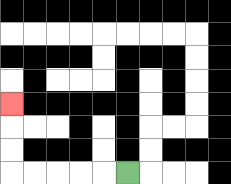{'start': '[5, 7]', 'end': '[0, 4]', 'path_directions': 'L,L,L,L,L,U,U,U', 'path_coordinates': '[[5, 7], [4, 7], [3, 7], [2, 7], [1, 7], [0, 7], [0, 6], [0, 5], [0, 4]]'}